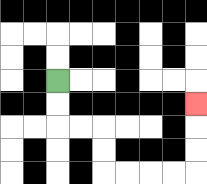{'start': '[2, 3]', 'end': '[8, 4]', 'path_directions': 'D,D,R,R,D,D,R,R,R,R,U,U,U', 'path_coordinates': '[[2, 3], [2, 4], [2, 5], [3, 5], [4, 5], [4, 6], [4, 7], [5, 7], [6, 7], [7, 7], [8, 7], [8, 6], [8, 5], [8, 4]]'}